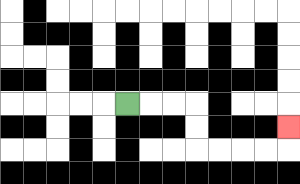{'start': '[5, 4]', 'end': '[12, 5]', 'path_directions': 'R,R,R,D,D,R,R,R,R,U', 'path_coordinates': '[[5, 4], [6, 4], [7, 4], [8, 4], [8, 5], [8, 6], [9, 6], [10, 6], [11, 6], [12, 6], [12, 5]]'}